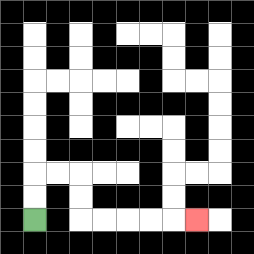{'start': '[1, 9]', 'end': '[8, 9]', 'path_directions': 'U,U,R,R,D,D,R,R,R,R,R', 'path_coordinates': '[[1, 9], [1, 8], [1, 7], [2, 7], [3, 7], [3, 8], [3, 9], [4, 9], [5, 9], [6, 9], [7, 9], [8, 9]]'}